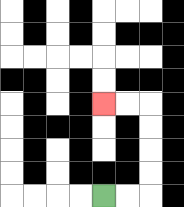{'start': '[4, 8]', 'end': '[4, 4]', 'path_directions': 'R,R,U,U,U,U,L,L', 'path_coordinates': '[[4, 8], [5, 8], [6, 8], [6, 7], [6, 6], [6, 5], [6, 4], [5, 4], [4, 4]]'}